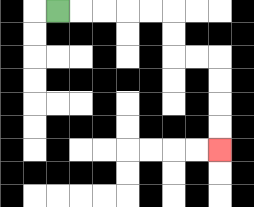{'start': '[2, 0]', 'end': '[9, 6]', 'path_directions': 'R,R,R,R,R,D,D,R,R,D,D,D,D', 'path_coordinates': '[[2, 0], [3, 0], [4, 0], [5, 0], [6, 0], [7, 0], [7, 1], [7, 2], [8, 2], [9, 2], [9, 3], [9, 4], [9, 5], [9, 6]]'}